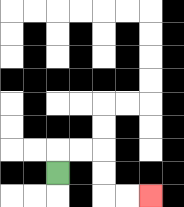{'start': '[2, 7]', 'end': '[6, 8]', 'path_directions': 'U,R,R,D,D,R,R', 'path_coordinates': '[[2, 7], [2, 6], [3, 6], [4, 6], [4, 7], [4, 8], [5, 8], [6, 8]]'}